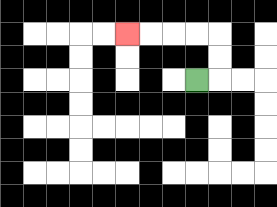{'start': '[8, 3]', 'end': '[5, 1]', 'path_directions': 'R,U,U,L,L,L,L', 'path_coordinates': '[[8, 3], [9, 3], [9, 2], [9, 1], [8, 1], [7, 1], [6, 1], [5, 1]]'}